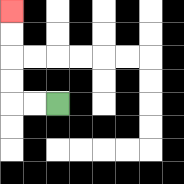{'start': '[2, 4]', 'end': '[0, 0]', 'path_directions': 'L,L,U,U,U,U', 'path_coordinates': '[[2, 4], [1, 4], [0, 4], [0, 3], [0, 2], [0, 1], [0, 0]]'}